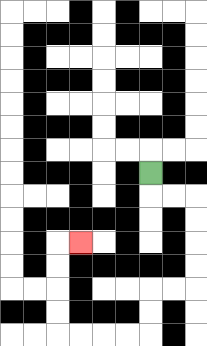{'start': '[6, 7]', 'end': '[3, 10]', 'path_directions': 'D,R,R,D,D,D,D,L,L,D,D,L,L,L,L,U,U,U,U,R', 'path_coordinates': '[[6, 7], [6, 8], [7, 8], [8, 8], [8, 9], [8, 10], [8, 11], [8, 12], [7, 12], [6, 12], [6, 13], [6, 14], [5, 14], [4, 14], [3, 14], [2, 14], [2, 13], [2, 12], [2, 11], [2, 10], [3, 10]]'}